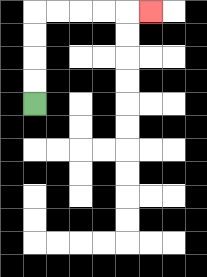{'start': '[1, 4]', 'end': '[6, 0]', 'path_directions': 'U,U,U,U,R,R,R,R,R', 'path_coordinates': '[[1, 4], [1, 3], [1, 2], [1, 1], [1, 0], [2, 0], [3, 0], [4, 0], [5, 0], [6, 0]]'}